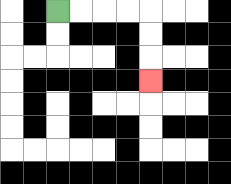{'start': '[2, 0]', 'end': '[6, 3]', 'path_directions': 'R,R,R,R,D,D,D', 'path_coordinates': '[[2, 0], [3, 0], [4, 0], [5, 0], [6, 0], [6, 1], [6, 2], [6, 3]]'}